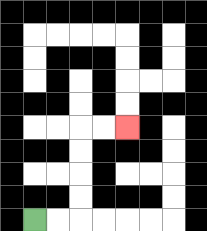{'start': '[1, 9]', 'end': '[5, 5]', 'path_directions': 'R,R,U,U,U,U,R,R', 'path_coordinates': '[[1, 9], [2, 9], [3, 9], [3, 8], [3, 7], [3, 6], [3, 5], [4, 5], [5, 5]]'}